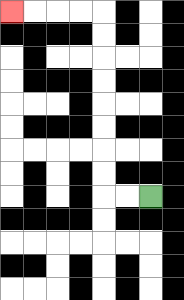{'start': '[6, 8]', 'end': '[0, 0]', 'path_directions': 'L,L,U,U,U,U,U,U,U,U,L,L,L,L', 'path_coordinates': '[[6, 8], [5, 8], [4, 8], [4, 7], [4, 6], [4, 5], [4, 4], [4, 3], [4, 2], [4, 1], [4, 0], [3, 0], [2, 0], [1, 0], [0, 0]]'}